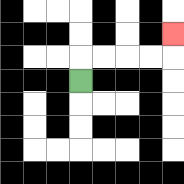{'start': '[3, 3]', 'end': '[7, 1]', 'path_directions': 'U,R,R,R,R,U', 'path_coordinates': '[[3, 3], [3, 2], [4, 2], [5, 2], [6, 2], [7, 2], [7, 1]]'}